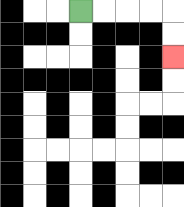{'start': '[3, 0]', 'end': '[7, 2]', 'path_directions': 'R,R,R,R,D,D', 'path_coordinates': '[[3, 0], [4, 0], [5, 0], [6, 0], [7, 0], [7, 1], [7, 2]]'}